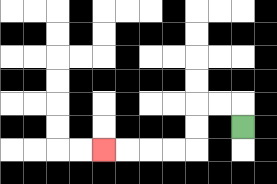{'start': '[10, 5]', 'end': '[4, 6]', 'path_directions': 'U,L,L,D,D,L,L,L,L', 'path_coordinates': '[[10, 5], [10, 4], [9, 4], [8, 4], [8, 5], [8, 6], [7, 6], [6, 6], [5, 6], [4, 6]]'}